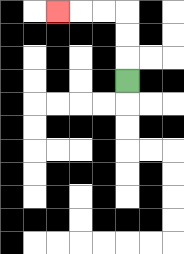{'start': '[5, 3]', 'end': '[2, 0]', 'path_directions': 'U,U,U,L,L,L', 'path_coordinates': '[[5, 3], [5, 2], [5, 1], [5, 0], [4, 0], [3, 0], [2, 0]]'}